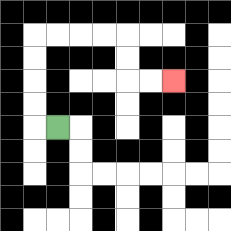{'start': '[2, 5]', 'end': '[7, 3]', 'path_directions': 'L,U,U,U,U,R,R,R,R,D,D,R,R', 'path_coordinates': '[[2, 5], [1, 5], [1, 4], [1, 3], [1, 2], [1, 1], [2, 1], [3, 1], [4, 1], [5, 1], [5, 2], [5, 3], [6, 3], [7, 3]]'}